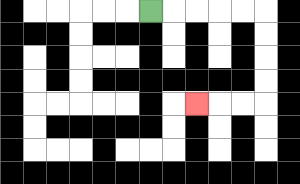{'start': '[6, 0]', 'end': '[8, 4]', 'path_directions': 'R,R,R,R,R,D,D,D,D,L,L,L', 'path_coordinates': '[[6, 0], [7, 0], [8, 0], [9, 0], [10, 0], [11, 0], [11, 1], [11, 2], [11, 3], [11, 4], [10, 4], [9, 4], [8, 4]]'}